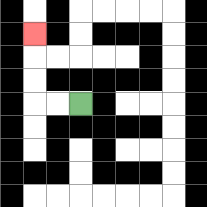{'start': '[3, 4]', 'end': '[1, 1]', 'path_directions': 'L,L,U,U,U', 'path_coordinates': '[[3, 4], [2, 4], [1, 4], [1, 3], [1, 2], [1, 1]]'}